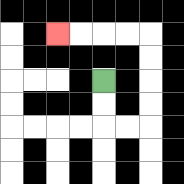{'start': '[4, 3]', 'end': '[2, 1]', 'path_directions': 'D,D,R,R,U,U,U,U,L,L,L,L', 'path_coordinates': '[[4, 3], [4, 4], [4, 5], [5, 5], [6, 5], [6, 4], [6, 3], [6, 2], [6, 1], [5, 1], [4, 1], [3, 1], [2, 1]]'}